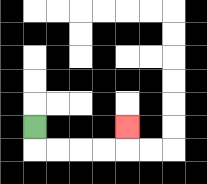{'start': '[1, 5]', 'end': '[5, 5]', 'path_directions': 'D,R,R,R,R,U', 'path_coordinates': '[[1, 5], [1, 6], [2, 6], [3, 6], [4, 6], [5, 6], [5, 5]]'}